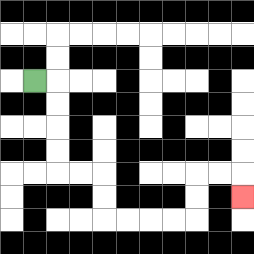{'start': '[1, 3]', 'end': '[10, 8]', 'path_directions': 'R,D,D,D,D,R,R,D,D,R,R,R,R,U,U,R,R,D', 'path_coordinates': '[[1, 3], [2, 3], [2, 4], [2, 5], [2, 6], [2, 7], [3, 7], [4, 7], [4, 8], [4, 9], [5, 9], [6, 9], [7, 9], [8, 9], [8, 8], [8, 7], [9, 7], [10, 7], [10, 8]]'}